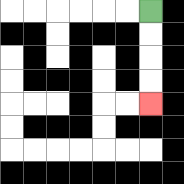{'start': '[6, 0]', 'end': '[6, 4]', 'path_directions': 'D,D,D,D', 'path_coordinates': '[[6, 0], [6, 1], [6, 2], [6, 3], [6, 4]]'}